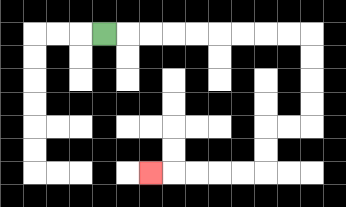{'start': '[4, 1]', 'end': '[6, 7]', 'path_directions': 'R,R,R,R,R,R,R,R,R,D,D,D,D,L,L,D,D,L,L,L,L,L', 'path_coordinates': '[[4, 1], [5, 1], [6, 1], [7, 1], [8, 1], [9, 1], [10, 1], [11, 1], [12, 1], [13, 1], [13, 2], [13, 3], [13, 4], [13, 5], [12, 5], [11, 5], [11, 6], [11, 7], [10, 7], [9, 7], [8, 7], [7, 7], [6, 7]]'}